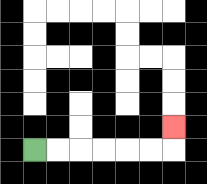{'start': '[1, 6]', 'end': '[7, 5]', 'path_directions': 'R,R,R,R,R,R,U', 'path_coordinates': '[[1, 6], [2, 6], [3, 6], [4, 6], [5, 6], [6, 6], [7, 6], [7, 5]]'}